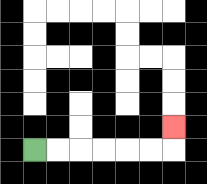{'start': '[1, 6]', 'end': '[7, 5]', 'path_directions': 'R,R,R,R,R,R,U', 'path_coordinates': '[[1, 6], [2, 6], [3, 6], [4, 6], [5, 6], [6, 6], [7, 6], [7, 5]]'}